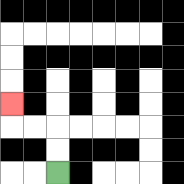{'start': '[2, 7]', 'end': '[0, 4]', 'path_directions': 'U,U,L,L,U', 'path_coordinates': '[[2, 7], [2, 6], [2, 5], [1, 5], [0, 5], [0, 4]]'}